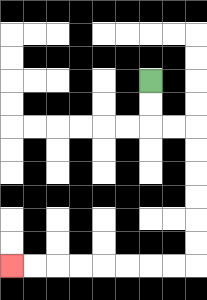{'start': '[6, 3]', 'end': '[0, 11]', 'path_directions': 'D,D,R,R,D,D,D,D,D,D,L,L,L,L,L,L,L,L', 'path_coordinates': '[[6, 3], [6, 4], [6, 5], [7, 5], [8, 5], [8, 6], [8, 7], [8, 8], [8, 9], [8, 10], [8, 11], [7, 11], [6, 11], [5, 11], [4, 11], [3, 11], [2, 11], [1, 11], [0, 11]]'}